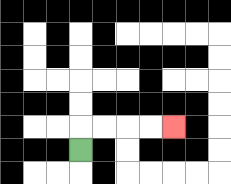{'start': '[3, 6]', 'end': '[7, 5]', 'path_directions': 'U,R,R,R,R', 'path_coordinates': '[[3, 6], [3, 5], [4, 5], [5, 5], [6, 5], [7, 5]]'}